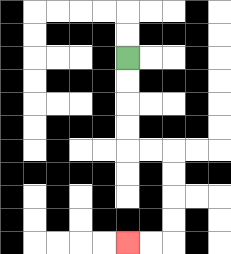{'start': '[5, 2]', 'end': '[5, 10]', 'path_directions': 'D,D,D,D,R,R,D,D,D,D,L,L', 'path_coordinates': '[[5, 2], [5, 3], [5, 4], [5, 5], [5, 6], [6, 6], [7, 6], [7, 7], [7, 8], [7, 9], [7, 10], [6, 10], [5, 10]]'}